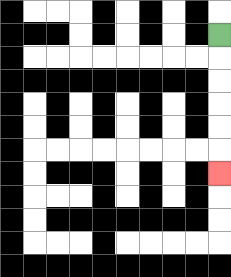{'start': '[9, 1]', 'end': '[9, 7]', 'path_directions': 'D,D,D,D,D,D', 'path_coordinates': '[[9, 1], [9, 2], [9, 3], [9, 4], [9, 5], [9, 6], [9, 7]]'}